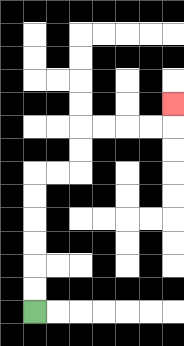{'start': '[1, 13]', 'end': '[7, 4]', 'path_directions': 'U,U,U,U,U,U,R,R,U,U,R,R,R,R,U', 'path_coordinates': '[[1, 13], [1, 12], [1, 11], [1, 10], [1, 9], [1, 8], [1, 7], [2, 7], [3, 7], [3, 6], [3, 5], [4, 5], [5, 5], [6, 5], [7, 5], [7, 4]]'}